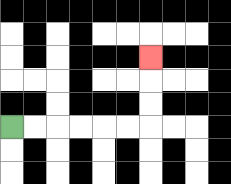{'start': '[0, 5]', 'end': '[6, 2]', 'path_directions': 'R,R,R,R,R,R,U,U,U', 'path_coordinates': '[[0, 5], [1, 5], [2, 5], [3, 5], [4, 5], [5, 5], [6, 5], [6, 4], [6, 3], [6, 2]]'}